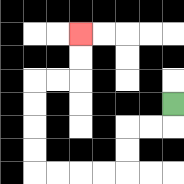{'start': '[7, 4]', 'end': '[3, 1]', 'path_directions': 'D,L,L,D,D,L,L,L,L,U,U,U,U,R,R,U,U', 'path_coordinates': '[[7, 4], [7, 5], [6, 5], [5, 5], [5, 6], [5, 7], [4, 7], [3, 7], [2, 7], [1, 7], [1, 6], [1, 5], [1, 4], [1, 3], [2, 3], [3, 3], [3, 2], [3, 1]]'}